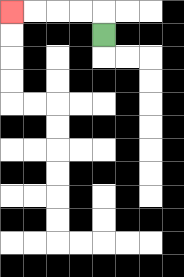{'start': '[4, 1]', 'end': '[0, 0]', 'path_directions': 'U,L,L,L,L', 'path_coordinates': '[[4, 1], [4, 0], [3, 0], [2, 0], [1, 0], [0, 0]]'}